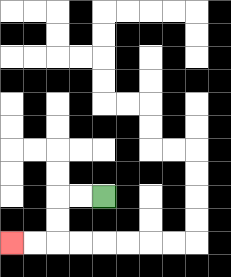{'start': '[4, 8]', 'end': '[0, 10]', 'path_directions': 'L,L,D,D,L,L', 'path_coordinates': '[[4, 8], [3, 8], [2, 8], [2, 9], [2, 10], [1, 10], [0, 10]]'}